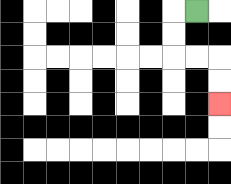{'start': '[8, 0]', 'end': '[9, 4]', 'path_directions': 'L,D,D,R,R,D,D', 'path_coordinates': '[[8, 0], [7, 0], [7, 1], [7, 2], [8, 2], [9, 2], [9, 3], [9, 4]]'}